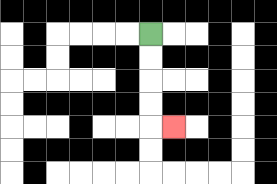{'start': '[6, 1]', 'end': '[7, 5]', 'path_directions': 'D,D,D,D,R', 'path_coordinates': '[[6, 1], [6, 2], [6, 3], [6, 4], [6, 5], [7, 5]]'}